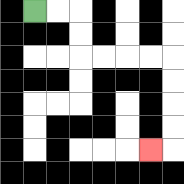{'start': '[1, 0]', 'end': '[6, 6]', 'path_directions': 'R,R,D,D,R,R,R,R,D,D,D,D,L', 'path_coordinates': '[[1, 0], [2, 0], [3, 0], [3, 1], [3, 2], [4, 2], [5, 2], [6, 2], [7, 2], [7, 3], [7, 4], [7, 5], [7, 6], [6, 6]]'}